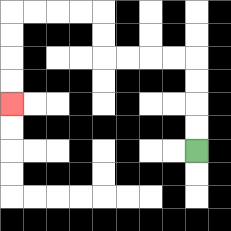{'start': '[8, 6]', 'end': '[0, 4]', 'path_directions': 'U,U,U,U,L,L,L,L,U,U,L,L,L,L,D,D,D,D', 'path_coordinates': '[[8, 6], [8, 5], [8, 4], [8, 3], [8, 2], [7, 2], [6, 2], [5, 2], [4, 2], [4, 1], [4, 0], [3, 0], [2, 0], [1, 0], [0, 0], [0, 1], [0, 2], [0, 3], [0, 4]]'}